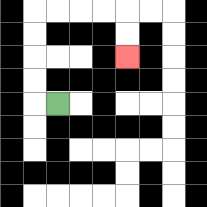{'start': '[2, 4]', 'end': '[5, 2]', 'path_directions': 'L,U,U,U,U,R,R,R,R,D,D', 'path_coordinates': '[[2, 4], [1, 4], [1, 3], [1, 2], [1, 1], [1, 0], [2, 0], [3, 0], [4, 0], [5, 0], [5, 1], [5, 2]]'}